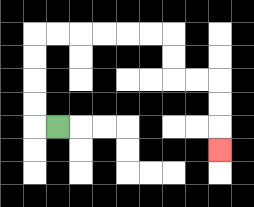{'start': '[2, 5]', 'end': '[9, 6]', 'path_directions': 'L,U,U,U,U,R,R,R,R,R,R,D,D,R,R,D,D,D', 'path_coordinates': '[[2, 5], [1, 5], [1, 4], [1, 3], [1, 2], [1, 1], [2, 1], [3, 1], [4, 1], [5, 1], [6, 1], [7, 1], [7, 2], [7, 3], [8, 3], [9, 3], [9, 4], [9, 5], [9, 6]]'}